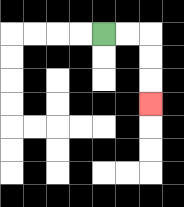{'start': '[4, 1]', 'end': '[6, 4]', 'path_directions': 'R,R,D,D,D', 'path_coordinates': '[[4, 1], [5, 1], [6, 1], [6, 2], [6, 3], [6, 4]]'}